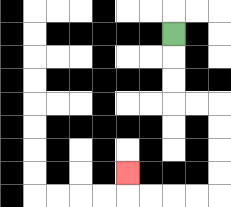{'start': '[7, 1]', 'end': '[5, 7]', 'path_directions': 'D,D,D,R,R,D,D,D,D,L,L,L,L,U', 'path_coordinates': '[[7, 1], [7, 2], [7, 3], [7, 4], [8, 4], [9, 4], [9, 5], [9, 6], [9, 7], [9, 8], [8, 8], [7, 8], [6, 8], [5, 8], [5, 7]]'}